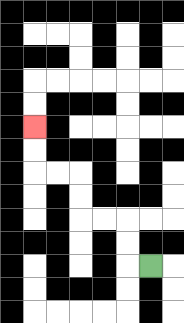{'start': '[6, 11]', 'end': '[1, 5]', 'path_directions': 'L,U,U,L,L,U,U,L,L,U,U', 'path_coordinates': '[[6, 11], [5, 11], [5, 10], [5, 9], [4, 9], [3, 9], [3, 8], [3, 7], [2, 7], [1, 7], [1, 6], [1, 5]]'}